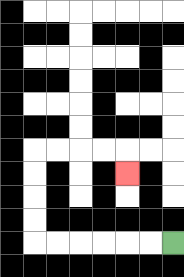{'start': '[7, 10]', 'end': '[5, 7]', 'path_directions': 'L,L,L,L,L,L,U,U,U,U,R,R,R,R,D', 'path_coordinates': '[[7, 10], [6, 10], [5, 10], [4, 10], [3, 10], [2, 10], [1, 10], [1, 9], [1, 8], [1, 7], [1, 6], [2, 6], [3, 6], [4, 6], [5, 6], [5, 7]]'}